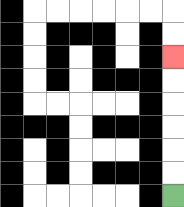{'start': '[7, 8]', 'end': '[7, 2]', 'path_directions': 'U,U,U,U,U,U', 'path_coordinates': '[[7, 8], [7, 7], [7, 6], [7, 5], [7, 4], [7, 3], [7, 2]]'}